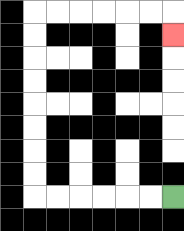{'start': '[7, 8]', 'end': '[7, 1]', 'path_directions': 'L,L,L,L,L,L,U,U,U,U,U,U,U,U,R,R,R,R,R,R,D', 'path_coordinates': '[[7, 8], [6, 8], [5, 8], [4, 8], [3, 8], [2, 8], [1, 8], [1, 7], [1, 6], [1, 5], [1, 4], [1, 3], [1, 2], [1, 1], [1, 0], [2, 0], [3, 0], [4, 0], [5, 0], [6, 0], [7, 0], [7, 1]]'}